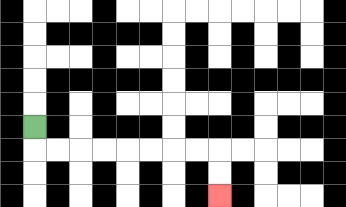{'start': '[1, 5]', 'end': '[9, 8]', 'path_directions': 'D,R,R,R,R,R,R,R,R,D,D', 'path_coordinates': '[[1, 5], [1, 6], [2, 6], [3, 6], [4, 6], [5, 6], [6, 6], [7, 6], [8, 6], [9, 6], [9, 7], [9, 8]]'}